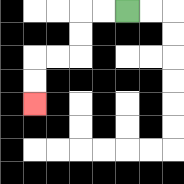{'start': '[5, 0]', 'end': '[1, 4]', 'path_directions': 'L,L,D,D,L,L,D,D', 'path_coordinates': '[[5, 0], [4, 0], [3, 0], [3, 1], [3, 2], [2, 2], [1, 2], [1, 3], [1, 4]]'}